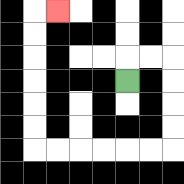{'start': '[5, 3]', 'end': '[2, 0]', 'path_directions': 'U,R,R,D,D,D,D,L,L,L,L,L,L,U,U,U,U,U,U,R', 'path_coordinates': '[[5, 3], [5, 2], [6, 2], [7, 2], [7, 3], [7, 4], [7, 5], [7, 6], [6, 6], [5, 6], [4, 6], [3, 6], [2, 6], [1, 6], [1, 5], [1, 4], [1, 3], [1, 2], [1, 1], [1, 0], [2, 0]]'}